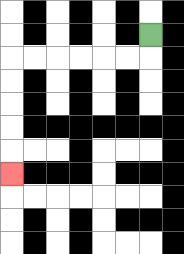{'start': '[6, 1]', 'end': '[0, 7]', 'path_directions': 'D,L,L,L,L,L,L,D,D,D,D,D', 'path_coordinates': '[[6, 1], [6, 2], [5, 2], [4, 2], [3, 2], [2, 2], [1, 2], [0, 2], [0, 3], [0, 4], [0, 5], [0, 6], [0, 7]]'}